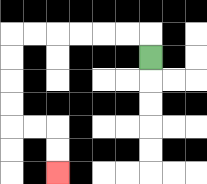{'start': '[6, 2]', 'end': '[2, 7]', 'path_directions': 'U,L,L,L,L,L,L,D,D,D,D,R,R,D,D', 'path_coordinates': '[[6, 2], [6, 1], [5, 1], [4, 1], [3, 1], [2, 1], [1, 1], [0, 1], [0, 2], [0, 3], [0, 4], [0, 5], [1, 5], [2, 5], [2, 6], [2, 7]]'}